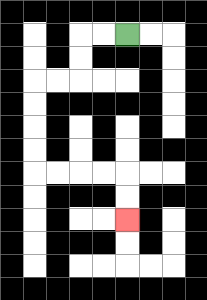{'start': '[5, 1]', 'end': '[5, 9]', 'path_directions': 'L,L,D,D,L,L,D,D,D,D,R,R,R,R,D,D', 'path_coordinates': '[[5, 1], [4, 1], [3, 1], [3, 2], [3, 3], [2, 3], [1, 3], [1, 4], [1, 5], [1, 6], [1, 7], [2, 7], [3, 7], [4, 7], [5, 7], [5, 8], [5, 9]]'}